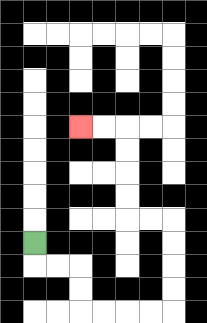{'start': '[1, 10]', 'end': '[3, 5]', 'path_directions': 'D,R,R,D,D,R,R,R,R,U,U,U,U,L,L,U,U,U,U,L,L', 'path_coordinates': '[[1, 10], [1, 11], [2, 11], [3, 11], [3, 12], [3, 13], [4, 13], [5, 13], [6, 13], [7, 13], [7, 12], [7, 11], [7, 10], [7, 9], [6, 9], [5, 9], [5, 8], [5, 7], [5, 6], [5, 5], [4, 5], [3, 5]]'}